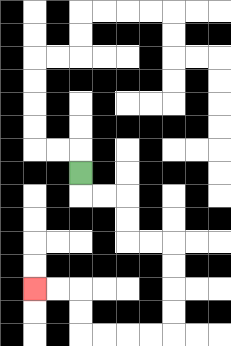{'start': '[3, 7]', 'end': '[1, 12]', 'path_directions': 'D,R,R,D,D,R,R,D,D,D,D,L,L,L,L,U,U,L,L', 'path_coordinates': '[[3, 7], [3, 8], [4, 8], [5, 8], [5, 9], [5, 10], [6, 10], [7, 10], [7, 11], [7, 12], [7, 13], [7, 14], [6, 14], [5, 14], [4, 14], [3, 14], [3, 13], [3, 12], [2, 12], [1, 12]]'}